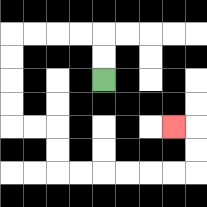{'start': '[4, 3]', 'end': '[7, 5]', 'path_directions': 'U,U,L,L,L,L,D,D,D,D,R,R,D,D,R,R,R,R,R,R,U,U,L', 'path_coordinates': '[[4, 3], [4, 2], [4, 1], [3, 1], [2, 1], [1, 1], [0, 1], [0, 2], [0, 3], [0, 4], [0, 5], [1, 5], [2, 5], [2, 6], [2, 7], [3, 7], [4, 7], [5, 7], [6, 7], [7, 7], [8, 7], [8, 6], [8, 5], [7, 5]]'}